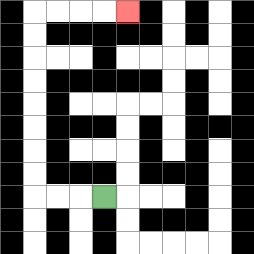{'start': '[4, 8]', 'end': '[5, 0]', 'path_directions': 'L,L,L,U,U,U,U,U,U,U,U,R,R,R,R', 'path_coordinates': '[[4, 8], [3, 8], [2, 8], [1, 8], [1, 7], [1, 6], [1, 5], [1, 4], [1, 3], [1, 2], [1, 1], [1, 0], [2, 0], [3, 0], [4, 0], [5, 0]]'}